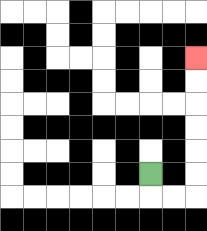{'start': '[6, 7]', 'end': '[8, 2]', 'path_directions': 'D,R,R,U,U,U,U,U,U', 'path_coordinates': '[[6, 7], [6, 8], [7, 8], [8, 8], [8, 7], [8, 6], [8, 5], [8, 4], [8, 3], [8, 2]]'}